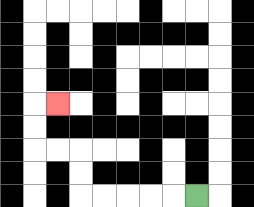{'start': '[8, 8]', 'end': '[2, 4]', 'path_directions': 'L,L,L,L,L,U,U,L,L,U,U,R', 'path_coordinates': '[[8, 8], [7, 8], [6, 8], [5, 8], [4, 8], [3, 8], [3, 7], [3, 6], [2, 6], [1, 6], [1, 5], [1, 4], [2, 4]]'}